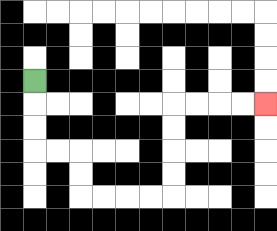{'start': '[1, 3]', 'end': '[11, 4]', 'path_directions': 'D,D,D,R,R,D,D,R,R,R,R,U,U,U,U,R,R,R,R', 'path_coordinates': '[[1, 3], [1, 4], [1, 5], [1, 6], [2, 6], [3, 6], [3, 7], [3, 8], [4, 8], [5, 8], [6, 8], [7, 8], [7, 7], [7, 6], [7, 5], [7, 4], [8, 4], [9, 4], [10, 4], [11, 4]]'}